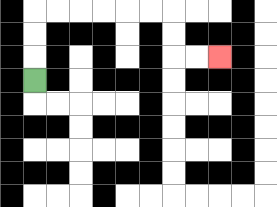{'start': '[1, 3]', 'end': '[9, 2]', 'path_directions': 'U,U,U,R,R,R,R,R,R,D,D,R,R', 'path_coordinates': '[[1, 3], [1, 2], [1, 1], [1, 0], [2, 0], [3, 0], [4, 0], [5, 0], [6, 0], [7, 0], [7, 1], [7, 2], [8, 2], [9, 2]]'}